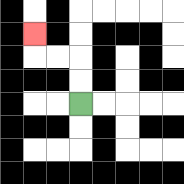{'start': '[3, 4]', 'end': '[1, 1]', 'path_directions': 'U,U,L,L,U', 'path_coordinates': '[[3, 4], [3, 3], [3, 2], [2, 2], [1, 2], [1, 1]]'}